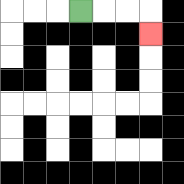{'start': '[3, 0]', 'end': '[6, 1]', 'path_directions': 'R,R,R,D', 'path_coordinates': '[[3, 0], [4, 0], [5, 0], [6, 0], [6, 1]]'}